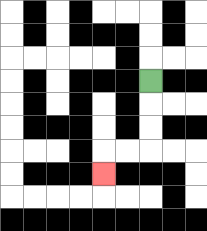{'start': '[6, 3]', 'end': '[4, 7]', 'path_directions': 'D,D,D,L,L,D', 'path_coordinates': '[[6, 3], [6, 4], [6, 5], [6, 6], [5, 6], [4, 6], [4, 7]]'}